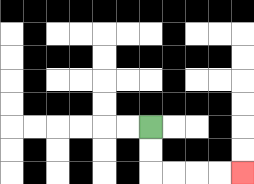{'start': '[6, 5]', 'end': '[10, 7]', 'path_directions': 'D,D,R,R,R,R', 'path_coordinates': '[[6, 5], [6, 6], [6, 7], [7, 7], [8, 7], [9, 7], [10, 7]]'}